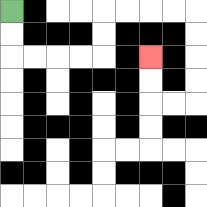{'start': '[0, 0]', 'end': '[6, 2]', 'path_directions': 'D,D,R,R,R,R,U,U,R,R,R,R,D,D,D,D,L,L,U,U', 'path_coordinates': '[[0, 0], [0, 1], [0, 2], [1, 2], [2, 2], [3, 2], [4, 2], [4, 1], [4, 0], [5, 0], [6, 0], [7, 0], [8, 0], [8, 1], [8, 2], [8, 3], [8, 4], [7, 4], [6, 4], [6, 3], [6, 2]]'}